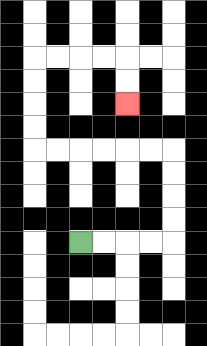{'start': '[3, 10]', 'end': '[5, 4]', 'path_directions': 'R,R,R,R,U,U,U,U,L,L,L,L,L,L,U,U,U,U,R,R,R,R,D,D', 'path_coordinates': '[[3, 10], [4, 10], [5, 10], [6, 10], [7, 10], [7, 9], [7, 8], [7, 7], [7, 6], [6, 6], [5, 6], [4, 6], [3, 6], [2, 6], [1, 6], [1, 5], [1, 4], [1, 3], [1, 2], [2, 2], [3, 2], [4, 2], [5, 2], [5, 3], [5, 4]]'}